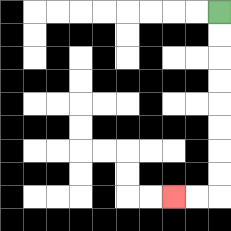{'start': '[9, 0]', 'end': '[7, 8]', 'path_directions': 'D,D,D,D,D,D,D,D,L,L', 'path_coordinates': '[[9, 0], [9, 1], [9, 2], [9, 3], [9, 4], [9, 5], [9, 6], [9, 7], [9, 8], [8, 8], [7, 8]]'}